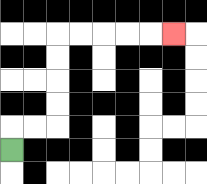{'start': '[0, 6]', 'end': '[7, 1]', 'path_directions': 'U,R,R,U,U,U,U,R,R,R,R,R', 'path_coordinates': '[[0, 6], [0, 5], [1, 5], [2, 5], [2, 4], [2, 3], [2, 2], [2, 1], [3, 1], [4, 1], [5, 1], [6, 1], [7, 1]]'}